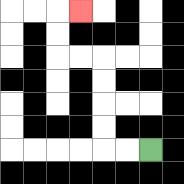{'start': '[6, 6]', 'end': '[3, 0]', 'path_directions': 'L,L,U,U,U,U,L,L,U,U,R', 'path_coordinates': '[[6, 6], [5, 6], [4, 6], [4, 5], [4, 4], [4, 3], [4, 2], [3, 2], [2, 2], [2, 1], [2, 0], [3, 0]]'}